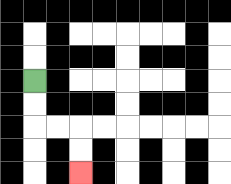{'start': '[1, 3]', 'end': '[3, 7]', 'path_directions': 'D,D,R,R,D,D', 'path_coordinates': '[[1, 3], [1, 4], [1, 5], [2, 5], [3, 5], [3, 6], [3, 7]]'}